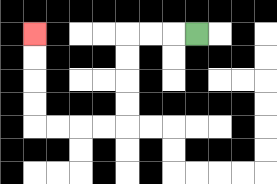{'start': '[8, 1]', 'end': '[1, 1]', 'path_directions': 'L,L,L,D,D,D,D,L,L,L,L,U,U,U,U', 'path_coordinates': '[[8, 1], [7, 1], [6, 1], [5, 1], [5, 2], [5, 3], [5, 4], [5, 5], [4, 5], [3, 5], [2, 5], [1, 5], [1, 4], [1, 3], [1, 2], [1, 1]]'}